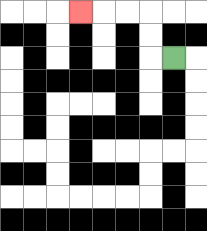{'start': '[7, 2]', 'end': '[3, 0]', 'path_directions': 'L,U,U,L,L,L', 'path_coordinates': '[[7, 2], [6, 2], [6, 1], [6, 0], [5, 0], [4, 0], [3, 0]]'}